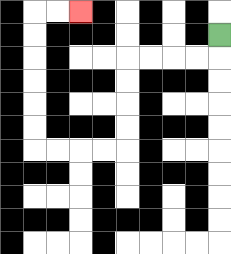{'start': '[9, 1]', 'end': '[3, 0]', 'path_directions': 'D,L,L,L,L,D,D,D,D,L,L,L,L,U,U,U,U,U,U,R,R', 'path_coordinates': '[[9, 1], [9, 2], [8, 2], [7, 2], [6, 2], [5, 2], [5, 3], [5, 4], [5, 5], [5, 6], [4, 6], [3, 6], [2, 6], [1, 6], [1, 5], [1, 4], [1, 3], [1, 2], [1, 1], [1, 0], [2, 0], [3, 0]]'}